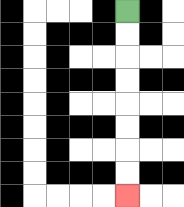{'start': '[5, 0]', 'end': '[5, 8]', 'path_directions': 'D,D,D,D,D,D,D,D', 'path_coordinates': '[[5, 0], [5, 1], [5, 2], [5, 3], [5, 4], [5, 5], [5, 6], [5, 7], [5, 8]]'}